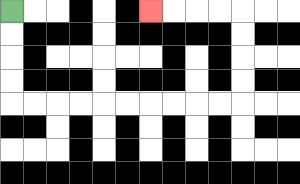{'start': '[0, 0]', 'end': '[6, 0]', 'path_directions': 'D,D,D,D,R,R,R,R,R,R,R,R,R,R,U,U,U,U,L,L,L,L', 'path_coordinates': '[[0, 0], [0, 1], [0, 2], [0, 3], [0, 4], [1, 4], [2, 4], [3, 4], [4, 4], [5, 4], [6, 4], [7, 4], [8, 4], [9, 4], [10, 4], [10, 3], [10, 2], [10, 1], [10, 0], [9, 0], [8, 0], [7, 0], [6, 0]]'}